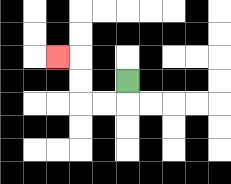{'start': '[5, 3]', 'end': '[2, 2]', 'path_directions': 'D,L,L,U,U,L', 'path_coordinates': '[[5, 3], [5, 4], [4, 4], [3, 4], [3, 3], [3, 2], [2, 2]]'}